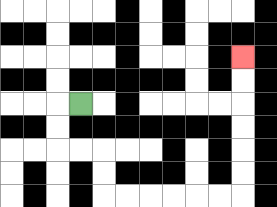{'start': '[3, 4]', 'end': '[10, 2]', 'path_directions': 'L,D,D,R,R,D,D,R,R,R,R,R,R,U,U,U,U,U,U', 'path_coordinates': '[[3, 4], [2, 4], [2, 5], [2, 6], [3, 6], [4, 6], [4, 7], [4, 8], [5, 8], [6, 8], [7, 8], [8, 8], [9, 8], [10, 8], [10, 7], [10, 6], [10, 5], [10, 4], [10, 3], [10, 2]]'}